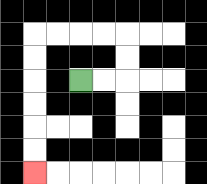{'start': '[3, 3]', 'end': '[1, 7]', 'path_directions': 'R,R,U,U,L,L,L,L,D,D,D,D,D,D', 'path_coordinates': '[[3, 3], [4, 3], [5, 3], [5, 2], [5, 1], [4, 1], [3, 1], [2, 1], [1, 1], [1, 2], [1, 3], [1, 4], [1, 5], [1, 6], [1, 7]]'}